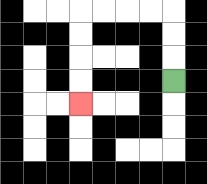{'start': '[7, 3]', 'end': '[3, 4]', 'path_directions': 'U,U,U,L,L,L,L,D,D,D,D', 'path_coordinates': '[[7, 3], [7, 2], [7, 1], [7, 0], [6, 0], [5, 0], [4, 0], [3, 0], [3, 1], [3, 2], [3, 3], [3, 4]]'}